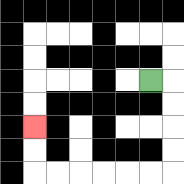{'start': '[6, 3]', 'end': '[1, 5]', 'path_directions': 'R,D,D,D,D,L,L,L,L,L,L,U,U', 'path_coordinates': '[[6, 3], [7, 3], [7, 4], [7, 5], [7, 6], [7, 7], [6, 7], [5, 7], [4, 7], [3, 7], [2, 7], [1, 7], [1, 6], [1, 5]]'}